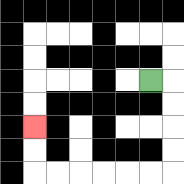{'start': '[6, 3]', 'end': '[1, 5]', 'path_directions': 'R,D,D,D,D,L,L,L,L,L,L,U,U', 'path_coordinates': '[[6, 3], [7, 3], [7, 4], [7, 5], [7, 6], [7, 7], [6, 7], [5, 7], [4, 7], [3, 7], [2, 7], [1, 7], [1, 6], [1, 5]]'}